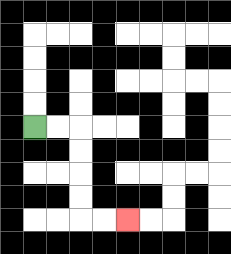{'start': '[1, 5]', 'end': '[5, 9]', 'path_directions': 'R,R,D,D,D,D,R,R', 'path_coordinates': '[[1, 5], [2, 5], [3, 5], [3, 6], [3, 7], [3, 8], [3, 9], [4, 9], [5, 9]]'}